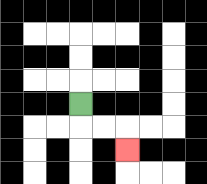{'start': '[3, 4]', 'end': '[5, 6]', 'path_directions': 'D,R,R,D', 'path_coordinates': '[[3, 4], [3, 5], [4, 5], [5, 5], [5, 6]]'}